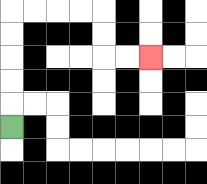{'start': '[0, 5]', 'end': '[6, 2]', 'path_directions': 'U,U,U,U,U,R,R,R,R,D,D,R,R', 'path_coordinates': '[[0, 5], [0, 4], [0, 3], [0, 2], [0, 1], [0, 0], [1, 0], [2, 0], [3, 0], [4, 0], [4, 1], [4, 2], [5, 2], [6, 2]]'}